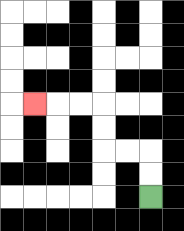{'start': '[6, 8]', 'end': '[1, 4]', 'path_directions': 'U,U,L,L,U,U,L,L,L', 'path_coordinates': '[[6, 8], [6, 7], [6, 6], [5, 6], [4, 6], [4, 5], [4, 4], [3, 4], [2, 4], [1, 4]]'}